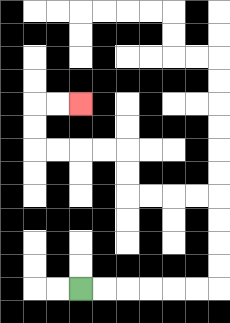{'start': '[3, 12]', 'end': '[3, 4]', 'path_directions': 'R,R,R,R,R,R,U,U,U,U,L,L,L,L,U,U,L,L,L,L,U,U,R,R', 'path_coordinates': '[[3, 12], [4, 12], [5, 12], [6, 12], [7, 12], [8, 12], [9, 12], [9, 11], [9, 10], [9, 9], [9, 8], [8, 8], [7, 8], [6, 8], [5, 8], [5, 7], [5, 6], [4, 6], [3, 6], [2, 6], [1, 6], [1, 5], [1, 4], [2, 4], [3, 4]]'}